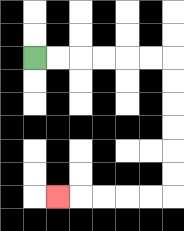{'start': '[1, 2]', 'end': '[2, 8]', 'path_directions': 'R,R,R,R,R,R,D,D,D,D,D,D,L,L,L,L,L', 'path_coordinates': '[[1, 2], [2, 2], [3, 2], [4, 2], [5, 2], [6, 2], [7, 2], [7, 3], [7, 4], [7, 5], [7, 6], [7, 7], [7, 8], [6, 8], [5, 8], [4, 8], [3, 8], [2, 8]]'}